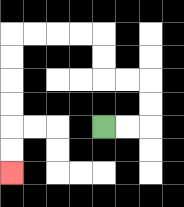{'start': '[4, 5]', 'end': '[0, 7]', 'path_directions': 'R,R,U,U,L,L,U,U,L,L,L,L,D,D,D,D,D,D', 'path_coordinates': '[[4, 5], [5, 5], [6, 5], [6, 4], [6, 3], [5, 3], [4, 3], [4, 2], [4, 1], [3, 1], [2, 1], [1, 1], [0, 1], [0, 2], [0, 3], [0, 4], [0, 5], [0, 6], [0, 7]]'}